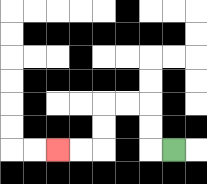{'start': '[7, 6]', 'end': '[2, 6]', 'path_directions': 'L,U,U,L,L,D,D,L,L', 'path_coordinates': '[[7, 6], [6, 6], [6, 5], [6, 4], [5, 4], [4, 4], [4, 5], [4, 6], [3, 6], [2, 6]]'}